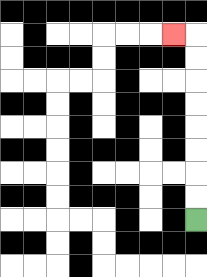{'start': '[8, 9]', 'end': '[7, 1]', 'path_directions': 'U,U,U,U,U,U,U,U,L', 'path_coordinates': '[[8, 9], [8, 8], [8, 7], [8, 6], [8, 5], [8, 4], [8, 3], [8, 2], [8, 1], [7, 1]]'}